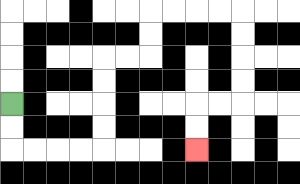{'start': '[0, 4]', 'end': '[8, 6]', 'path_directions': 'D,D,R,R,R,R,U,U,U,U,R,R,U,U,R,R,R,R,D,D,D,D,L,L,D,D', 'path_coordinates': '[[0, 4], [0, 5], [0, 6], [1, 6], [2, 6], [3, 6], [4, 6], [4, 5], [4, 4], [4, 3], [4, 2], [5, 2], [6, 2], [6, 1], [6, 0], [7, 0], [8, 0], [9, 0], [10, 0], [10, 1], [10, 2], [10, 3], [10, 4], [9, 4], [8, 4], [8, 5], [8, 6]]'}